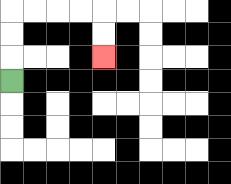{'start': '[0, 3]', 'end': '[4, 2]', 'path_directions': 'U,U,U,R,R,R,R,D,D', 'path_coordinates': '[[0, 3], [0, 2], [0, 1], [0, 0], [1, 0], [2, 0], [3, 0], [4, 0], [4, 1], [4, 2]]'}